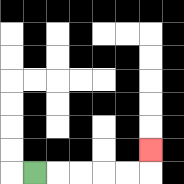{'start': '[1, 7]', 'end': '[6, 6]', 'path_directions': 'R,R,R,R,R,U', 'path_coordinates': '[[1, 7], [2, 7], [3, 7], [4, 7], [5, 7], [6, 7], [6, 6]]'}